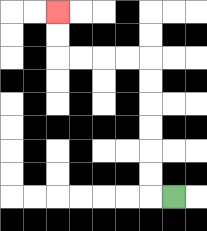{'start': '[7, 8]', 'end': '[2, 0]', 'path_directions': 'L,U,U,U,U,U,U,L,L,L,L,U,U', 'path_coordinates': '[[7, 8], [6, 8], [6, 7], [6, 6], [6, 5], [6, 4], [6, 3], [6, 2], [5, 2], [4, 2], [3, 2], [2, 2], [2, 1], [2, 0]]'}